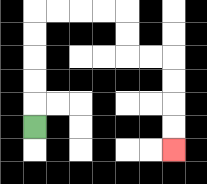{'start': '[1, 5]', 'end': '[7, 6]', 'path_directions': 'U,U,U,U,U,R,R,R,R,D,D,R,R,D,D,D,D', 'path_coordinates': '[[1, 5], [1, 4], [1, 3], [1, 2], [1, 1], [1, 0], [2, 0], [3, 0], [4, 0], [5, 0], [5, 1], [5, 2], [6, 2], [7, 2], [7, 3], [7, 4], [7, 5], [7, 6]]'}